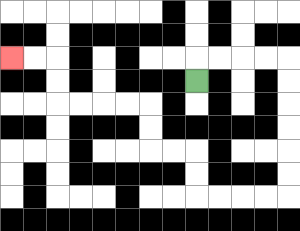{'start': '[8, 3]', 'end': '[0, 2]', 'path_directions': 'U,R,R,R,R,D,D,D,D,D,D,L,L,L,L,U,U,L,L,U,U,L,L,L,L,U,U,L,L', 'path_coordinates': '[[8, 3], [8, 2], [9, 2], [10, 2], [11, 2], [12, 2], [12, 3], [12, 4], [12, 5], [12, 6], [12, 7], [12, 8], [11, 8], [10, 8], [9, 8], [8, 8], [8, 7], [8, 6], [7, 6], [6, 6], [6, 5], [6, 4], [5, 4], [4, 4], [3, 4], [2, 4], [2, 3], [2, 2], [1, 2], [0, 2]]'}